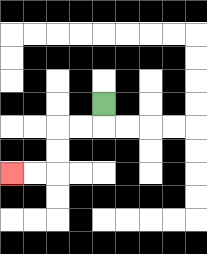{'start': '[4, 4]', 'end': '[0, 7]', 'path_directions': 'D,L,L,D,D,L,L', 'path_coordinates': '[[4, 4], [4, 5], [3, 5], [2, 5], [2, 6], [2, 7], [1, 7], [0, 7]]'}